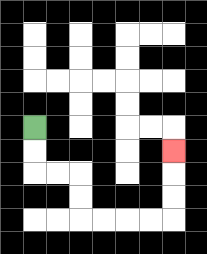{'start': '[1, 5]', 'end': '[7, 6]', 'path_directions': 'D,D,R,R,D,D,R,R,R,R,U,U,U', 'path_coordinates': '[[1, 5], [1, 6], [1, 7], [2, 7], [3, 7], [3, 8], [3, 9], [4, 9], [5, 9], [6, 9], [7, 9], [7, 8], [7, 7], [7, 6]]'}